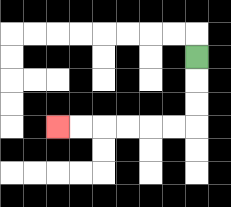{'start': '[8, 2]', 'end': '[2, 5]', 'path_directions': 'D,D,D,L,L,L,L,L,L', 'path_coordinates': '[[8, 2], [8, 3], [8, 4], [8, 5], [7, 5], [6, 5], [5, 5], [4, 5], [3, 5], [2, 5]]'}